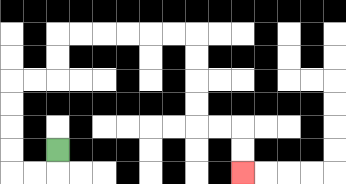{'start': '[2, 6]', 'end': '[10, 7]', 'path_directions': 'D,L,L,U,U,U,U,R,R,U,U,R,R,R,R,R,R,D,D,D,D,R,R,D,D', 'path_coordinates': '[[2, 6], [2, 7], [1, 7], [0, 7], [0, 6], [0, 5], [0, 4], [0, 3], [1, 3], [2, 3], [2, 2], [2, 1], [3, 1], [4, 1], [5, 1], [6, 1], [7, 1], [8, 1], [8, 2], [8, 3], [8, 4], [8, 5], [9, 5], [10, 5], [10, 6], [10, 7]]'}